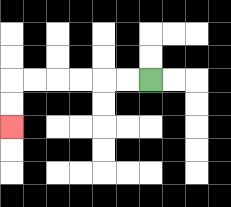{'start': '[6, 3]', 'end': '[0, 5]', 'path_directions': 'L,L,L,L,L,L,D,D', 'path_coordinates': '[[6, 3], [5, 3], [4, 3], [3, 3], [2, 3], [1, 3], [0, 3], [0, 4], [0, 5]]'}